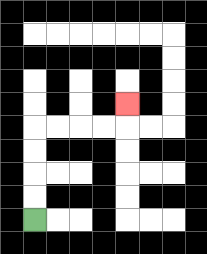{'start': '[1, 9]', 'end': '[5, 4]', 'path_directions': 'U,U,U,U,R,R,R,R,U', 'path_coordinates': '[[1, 9], [1, 8], [1, 7], [1, 6], [1, 5], [2, 5], [3, 5], [4, 5], [5, 5], [5, 4]]'}